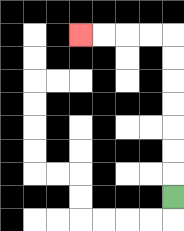{'start': '[7, 8]', 'end': '[3, 1]', 'path_directions': 'U,U,U,U,U,U,U,L,L,L,L', 'path_coordinates': '[[7, 8], [7, 7], [7, 6], [7, 5], [7, 4], [7, 3], [7, 2], [7, 1], [6, 1], [5, 1], [4, 1], [3, 1]]'}